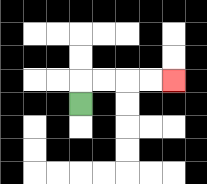{'start': '[3, 4]', 'end': '[7, 3]', 'path_directions': 'U,R,R,R,R', 'path_coordinates': '[[3, 4], [3, 3], [4, 3], [5, 3], [6, 3], [7, 3]]'}